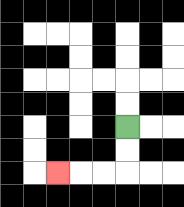{'start': '[5, 5]', 'end': '[2, 7]', 'path_directions': 'D,D,L,L,L', 'path_coordinates': '[[5, 5], [5, 6], [5, 7], [4, 7], [3, 7], [2, 7]]'}